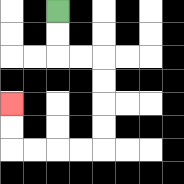{'start': '[2, 0]', 'end': '[0, 4]', 'path_directions': 'D,D,R,R,D,D,D,D,L,L,L,L,U,U', 'path_coordinates': '[[2, 0], [2, 1], [2, 2], [3, 2], [4, 2], [4, 3], [4, 4], [4, 5], [4, 6], [3, 6], [2, 6], [1, 6], [0, 6], [0, 5], [0, 4]]'}